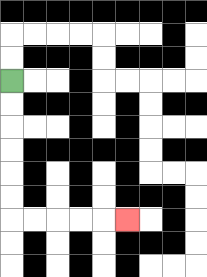{'start': '[0, 3]', 'end': '[5, 9]', 'path_directions': 'D,D,D,D,D,D,R,R,R,R,R', 'path_coordinates': '[[0, 3], [0, 4], [0, 5], [0, 6], [0, 7], [0, 8], [0, 9], [1, 9], [2, 9], [3, 9], [4, 9], [5, 9]]'}